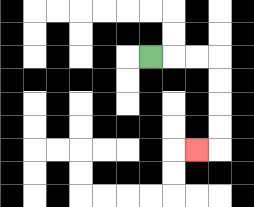{'start': '[6, 2]', 'end': '[8, 6]', 'path_directions': 'R,R,R,D,D,D,D,L', 'path_coordinates': '[[6, 2], [7, 2], [8, 2], [9, 2], [9, 3], [9, 4], [9, 5], [9, 6], [8, 6]]'}